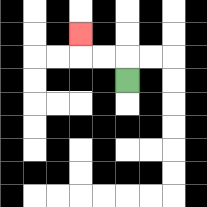{'start': '[5, 3]', 'end': '[3, 1]', 'path_directions': 'U,L,L,U', 'path_coordinates': '[[5, 3], [5, 2], [4, 2], [3, 2], [3, 1]]'}